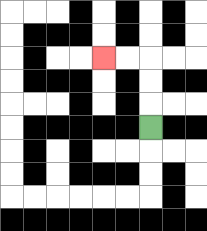{'start': '[6, 5]', 'end': '[4, 2]', 'path_directions': 'U,U,U,L,L', 'path_coordinates': '[[6, 5], [6, 4], [6, 3], [6, 2], [5, 2], [4, 2]]'}